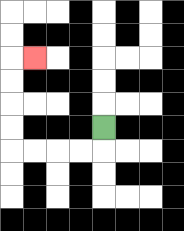{'start': '[4, 5]', 'end': '[1, 2]', 'path_directions': 'D,L,L,L,L,U,U,U,U,R', 'path_coordinates': '[[4, 5], [4, 6], [3, 6], [2, 6], [1, 6], [0, 6], [0, 5], [0, 4], [0, 3], [0, 2], [1, 2]]'}